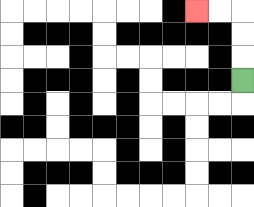{'start': '[10, 3]', 'end': '[8, 0]', 'path_directions': 'U,U,U,L,L', 'path_coordinates': '[[10, 3], [10, 2], [10, 1], [10, 0], [9, 0], [8, 0]]'}